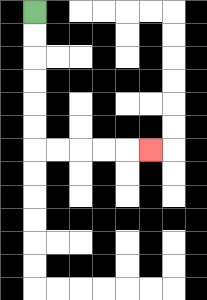{'start': '[1, 0]', 'end': '[6, 6]', 'path_directions': 'D,D,D,D,D,D,R,R,R,R,R', 'path_coordinates': '[[1, 0], [1, 1], [1, 2], [1, 3], [1, 4], [1, 5], [1, 6], [2, 6], [3, 6], [4, 6], [5, 6], [6, 6]]'}